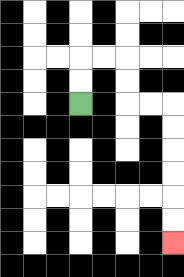{'start': '[3, 4]', 'end': '[7, 10]', 'path_directions': 'U,U,R,R,D,D,R,R,D,D,D,D,D,D', 'path_coordinates': '[[3, 4], [3, 3], [3, 2], [4, 2], [5, 2], [5, 3], [5, 4], [6, 4], [7, 4], [7, 5], [7, 6], [7, 7], [7, 8], [7, 9], [7, 10]]'}